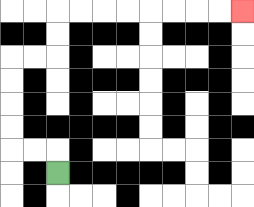{'start': '[2, 7]', 'end': '[10, 0]', 'path_directions': 'U,L,L,U,U,U,U,R,R,U,U,R,R,R,R,R,R,R,R', 'path_coordinates': '[[2, 7], [2, 6], [1, 6], [0, 6], [0, 5], [0, 4], [0, 3], [0, 2], [1, 2], [2, 2], [2, 1], [2, 0], [3, 0], [4, 0], [5, 0], [6, 0], [7, 0], [8, 0], [9, 0], [10, 0]]'}